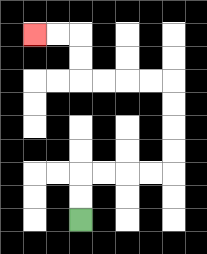{'start': '[3, 9]', 'end': '[1, 1]', 'path_directions': 'U,U,R,R,R,R,U,U,U,U,L,L,L,L,U,U,L,L', 'path_coordinates': '[[3, 9], [3, 8], [3, 7], [4, 7], [5, 7], [6, 7], [7, 7], [7, 6], [7, 5], [7, 4], [7, 3], [6, 3], [5, 3], [4, 3], [3, 3], [3, 2], [3, 1], [2, 1], [1, 1]]'}